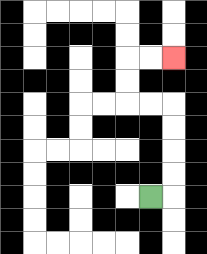{'start': '[6, 8]', 'end': '[7, 2]', 'path_directions': 'R,U,U,U,U,L,L,U,U,R,R', 'path_coordinates': '[[6, 8], [7, 8], [7, 7], [7, 6], [7, 5], [7, 4], [6, 4], [5, 4], [5, 3], [5, 2], [6, 2], [7, 2]]'}